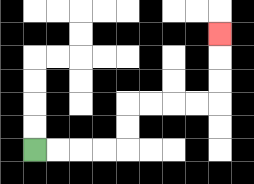{'start': '[1, 6]', 'end': '[9, 1]', 'path_directions': 'R,R,R,R,U,U,R,R,R,R,U,U,U', 'path_coordinates': '[[1, 6], [2, 6], [3, 6], [4, 6], [5, 6], [5, 5], [5, 4], [6, 4], [7, 4], [8, 4], [9, 4], [9, 3], [9, 2], [9, 1]]'}